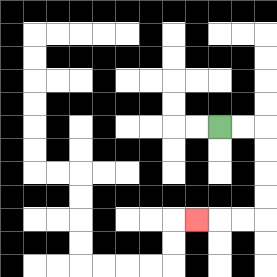{'start': '[9, 5]', 'end': '[8, 9]', 'path_directions': 'R,R,D,D,D,D,L,L,L', 'path_coordinates': '[[9, 5], [10, 5], [11, 5], [11, 6], [11, 7], [11, 8], [11, 9], [10, 9], [9, 9], [8, 9]]'}